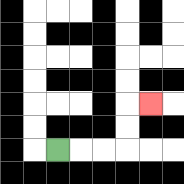{'start': '[2, 6]', 'end': '[6, 4]', 'path_directions': 'R,R,R,U,U,R', 'path_coordinates': '[[2, 6], [3, 6], [4, 6], [5, 6], [5, 5], [5, 4], [6, 4]]'}